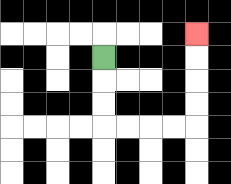{'start': '[4, 2]', 'end': '[8, 1]', 'path_directions': 'D,D,D,R,R,R,R,U,U,U,U', 'path_coordinates': '[[4, 2], [4, 3], [4, 4], [4, 5], [5, 5], [6, 5], [7, 5], [8, 5], [8, 4], [8, 3], [8, 2], [8, 1]]'}